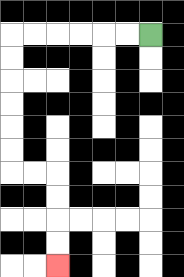{'start': '[6, 1]', 'end': '[2, 11]', 'path_directions': 'L,L,L,L,L,L,D,D,D,D,D,D,R,R,D,D,D,D', 'path_coordinates': '[[6, 1], [5, 1], [4, 1], [3, 1], [2, 1], [1, 1], [0, 1], [0, 2], [0, 3], [0, 4], [0, 5], [0, 6], [0, 7], [1, 7], [2, 7], [2, 8], [2, 9], [2, 10], [2, 11]]'}